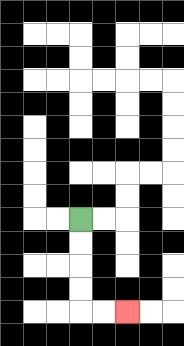{'start': '[3, 9]', 'end': '[5, 13]', 'path_directions': 'D,D,D,D,R,R', 'path_coordinates': '[[3, 9], [3, 10], [3, 11], [3, 12], [3, 13], [4, 13], [5, 13]]'}